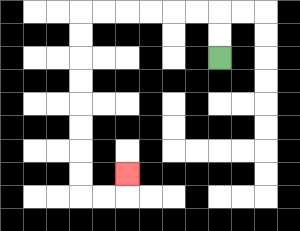{'start': '[9, 2]', 'end': '[5, 7]', 'path_directions': 'U,U,L,L,L,L,L,L,D,D,D,D,D,D,D,D,R,R,U', 'path_coordinates': '[[9, 2], [9, 1], [9, 0], [8, 0], [7, 0], [6, 0], [5, 0], [4, 0], [3, 0], [3, 1], [3, 2], [3, 3], [3, 4], [3, 5], [3, 6], [3, 7], [3, 8], [4, 8], [5, 8], [5, 7]]'}